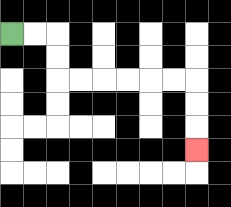{'start': '[0, 1]', 'end': '[8, 6]', 'path_directions': 'R,R,D,D,R,R,R,R,R,R,D,D,D', 'path_coordinates': '[[0, 1], [1, 1], [2, 1], [2, 2], [2, 3], [3, 3], [4, 3], [5, 3], [6, 3], [7, 3], [8, 3], [8, 4], [8, 5], [8, 6]]'}